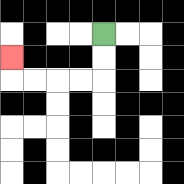{'start': '[4, 1]', 'end': '[0, 2]', 'path_directions': 'D,D,L,L,L,L,U', 'path_coordinates': '[[4, 1], [4, 2], [4, 3], [3, 3], [2, 3], [1, 3], [0, 3], [0, 2]]'}